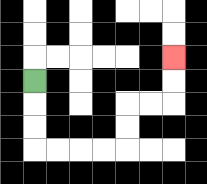{'start': '[1, 3]', 'end': '[7, 2]', 'path_directions': 'D,D,D,R,R,R,R,U,U,R,R,U,U', 'path_coordinates': '[[1, 3], [1, 4], [1, 5], [1, 6], [2, 6], [3, 6], [4, 6], [5, 6], [5, 5], [5, 4], [6, 4], [7, 4], [7, 3], [7, 2]]'}